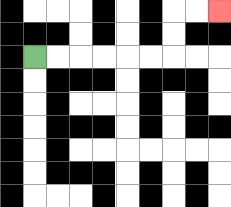{'start': '[1, 2]', 'end': '[9, 0]', 'path_directions': 'R,R,R,R,R,R,U,U,R,R', 'path_coordinates': '[[1, 2], [2, 2], [3, 2], [4, 2], [5, 2], [6, 2], [7, 2], [7, 1], [7, 0], [8, 0], [9, 0]]'}